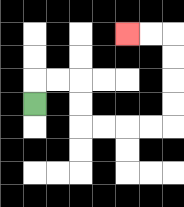{'start': '[1, 4]', 'end': '[5, 1]', 'path_directions': 'U,R,R,D,D,R,R,R,R,U,U,U,U,L,L', 'path_coordinates': '[[1, 4], [1, 3], [2, 3], [3, 3], [3, 4], [3, 5], [4, 5], [5, 5], [6, 5], [7, 5], [7, 4], [7, 3], [7, 2], [7, 1], [6, 1], [5, 1]]'}